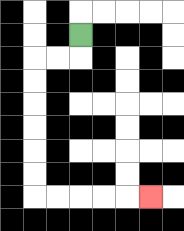{'start': '[3, 1]', 'end': '[6, 8]', 'path_directions': 'D,L,L,D,D,D,D,D,D,R,R,R,R,R', 'path_coordinates': '[[3, 1], [3, 2], [2, 2], [1, 2], [1, 3], [1, 4], [1, 5], [1, 6], [1, 7], [1, 8], [2, 8], [3, 8], [4, 8], [5, 8], [6, 8]]'}